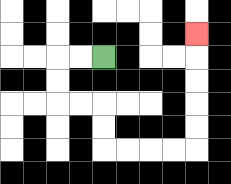{'start': '[4, 2]', 'end': '[8, 1]', 'path_directions': 'L,L,D,D,R,R,D,D,R,R,R,R,U,U,U,U,U', 'path_coordinates': '[[4, 2], [3, 2], [2, 2], [2, 3], [2, 4], [3, 4], [4, 4], [4, 5], [4, 6], [5, 6], [6, 6], [7, 6], [8, 6], [8, 5], [8, 4], [8, 3], [8, 2], [8, 1]]'}